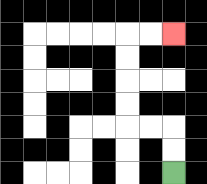{'start': '[7, 7]', 'end': '[7, 1]', 'path_directions': 'U,U,L,L,U,U,U,U,R,R', 'path_coordinates': '[[7, 7], [7, 6], [7, 5], [6, 5], [5, 5], [5, 4], [5, 3], [5, 2], [5, 1], [6, 1], [7, 1]]'}